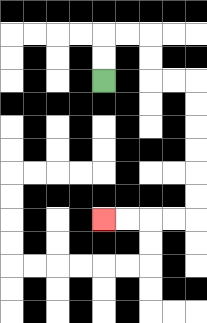{'start': '[4, 3]', 'end': '[4, 9]', 'path_directions': 'U,U,R,R,D,D,R,R,D,D,D,D,D,D,L,L,L,L', 'path_coordinates': '[[4, 3], [4, 2], [4, 1], [5, 1], [6, 1], [6, 2], [6, 3], [7, 3], [8, 3], [8, 4], [8, 5], [8, 6], [8, 7], [8, 8], [8, 9], [7, 9], [6, 9], [5, 9], [4, 9]]'}